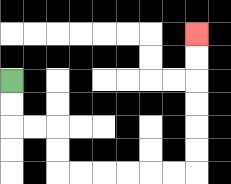{'start': '[0, 3]', 'end': '[8, 1]', 'path_directions': 'D,D,R,R,D,D,R,R,R,R,R,R,U,U,U,U,U,U', 'path_coordinates': '[[0, 3], [0, 4], [0, 5], [1, 5], [2, 5], [2, 6], [2, 7], [3, 7], [4, 7], [5, 7], [6, 7], [7, 7], [8, 7], [8, 6], [8, 5], [8, 4], [8, 3], [8, 2], [8, 1]]'}